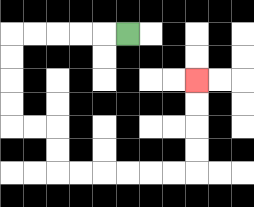{'start': '[5, 1]', 'end': '[8, 3]', 'path_directions': 'L,L,L,L,L,D,D,D,D,R,R,D,D,R,R,R,R,R,R,U,U,U,U', 'path_coordinates': '[[5, 1], [4, 1], [3, 1], [2, 1], [1, 1], [0, 1], [0, 2], [0, 3], [0, 4], [0, 5], [1, 5], [2, 5], [2, 6], [2, 7], [3, 7], [4, 7], [5, 7], [6, 7], [7, 7], [8, 7], [8, 6], [8, 5], [8, 4], [8, 3]]'}